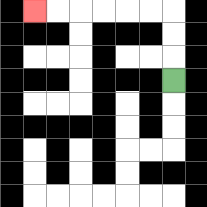{'start': '[7, 3]', 'end': '[1, 0]', 'path_directions': 'U,U,U,L,L,L,L,L,L', 'path_coordinates': '[[7, 3], [7, 2], [7, 1], [7, 0], [6, 0], [5, 0], [4, 0], [3, 0], [2, 0], [1, 0]]'}